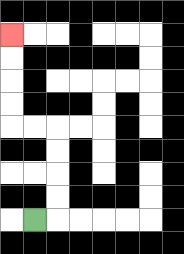{'start': '[1, 9]', 'end': '[0, 1]', 'path_directions': 'R,U,U,U,U,L,L,U,U,U,U', 'path_coordinates': '[[1, 9], [2, 9], [2, 8], [2, 7], [2, 6], [2, 5], [1, 5], [0, 5], [0, 4], [0, 3], [0, 2], [0, 1]]'}